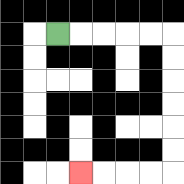{'start': '[2, 1]', 'end': '[3, 7]', 'path_directions': 'R,R,R,R,R,D,D,D,D,D,D,L,L,L,L', 'path_coordinates': '[[2, 1], [3, 1], [4, 1], [5, 1], [6, 1], [7, 1], [7, 2], [7, 3], [7, 4], [7, 5], [7, 6], [7, 7], [6, 7], [5, 7], [4, 7], [3, 7]]'}